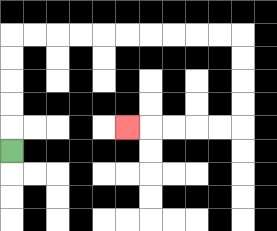{'start': '[0, 6]', 'end': '[5, 5]', 'path_directions': 'U,U,U,U,U,R,R,R,R,R,R,R,R,R,R,D,D,D,D,L,L,L,L,L', 'path_coordinates': '[[0, 6], [0, 5], [0, 4], [0, 3], [0, 2], [0, 1], [1, 1], [2, 1], [3, 1], [4, 1], [5, 1], [6, 1], [7, 1], [8, 1], [9, 1], [10, 1], [10, 2], [10, 3], [10, 4], [10, 5], [9, 5], [8, 5], [7, 5], [6, 5], [5, 5]]'}